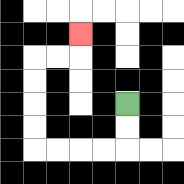{'start': '[5, 4]', 'end': '[3, 1]', 'path_directions': 'D,D,L,L,L,L,U,U,U,U,R,R,U', 'path_coordinates': '[[5, 4], [5, 5], [5, 6], [4, 6], [3, 6], [2, 6], [1, 6], [1, 5], [1, 4], [1, 3], [1, 2], [2, 2], [3, 2], [3, 1]]'}